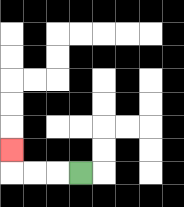{'start': '[3, 7]', 'end': '[0, 6]', 'path_directions': 'L,L,L,U', 'path_coordinates': '[[3, 7], [2, 7], [1, 7], [0, 7], [0, 6]]'}